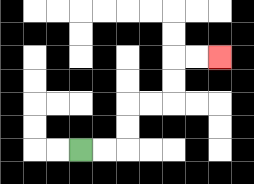{'start': '[3, 6]', 'end': '[9, 2]', 'path_directions': 'R,R,U,U,R,R,U,U,R,R', 'path_coordinates': '[[3, 6], [4, 6], [5, 6], [5, 5], [5, 4], [6, 4], [7, 4], [7, 3], [7, 2], [8, 2], [9, 2]]'}